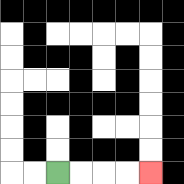{'start': '[2, 7]', 'end': '[6, 7]', 'path_directions': 'R,R,R,R', 'path_coordinates': '[[2, 7], [3, 7], [4, 7], [5, 7], [6, 7]]'}